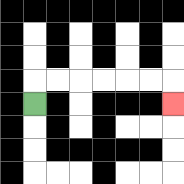{'start': '[1, 4]', 'end': '[7, 4]', 'path_directions': 'U,R,R,R,R,R,R,D', 'path_coordinates': '[[1, 4], [1, 3], [2, 3], [3, 3], [4, 3], [5, 3], [6, 3], [7, 3], [7, 4]]'}